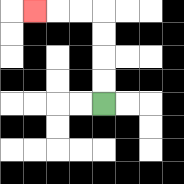{'start': '[4, 4]', 'end': '[1, 0]', 'path_directions': 'U,U,U,U,L,L,L', 'path_coordinates': '[[4, 4], [4, 3], [4, 2], [4, 1], [4, 0], [3, 0], [2, 0], [1, 0]]'}